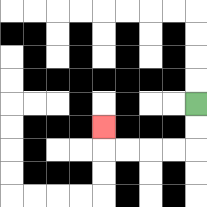{'start': '[8, 4]', 'end': '[4, 5]', 'path_directions': 'D,D,L,L,L,L,U', 'path_coordinates': '[[8, 4], [8, 5], [8, 6], [7, 6], [6, 6], [5, 6], [4, 6], [4, 5]]'}